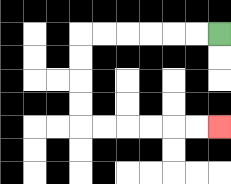{'start': '[9, 1]', 'end': '[9, 5]', 'path_directions': 'L,L,L,L,L,L,D,D,D,D,R,R,R,R,R,R', 'path_coordinates': '[[9, 1], [8, 1], [7, 1], [6, 1], [5, 1], [4, 1], [3, 1], [3, 2], [3, 3], [3, 4], [3, 5], [4, 5], [5, 5], [6, 5], [7, 5], [8, 5], [9, 5]]'}